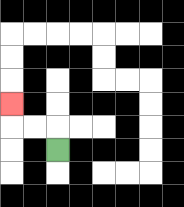{'start': '[2, 6]', 'end': '[0, 4]', 'path_directions': 'U,L,L,U', 'path_coordinates': '[[2, 6], [2, 5], [1, 5], [0, 5], [0, 4]]'}